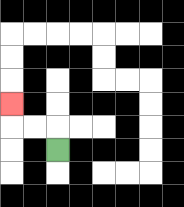{'start': '[2, 6]', 'end': '[0, 4]', 'path_directions': 'U,L,L,U', 'path_coordinates': '[[2, 6], [2, 5], [1, 5], [0, 5], [0, 4]]'}